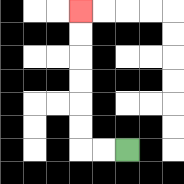{'start': '[5, 6]', 'end': '[3, 0]', 'path_directions': 'L,L,U,U,U,U,U,U', 'path_coordinates': '[[5, 6], [4, 6], [3, 6], [3, 5], [3, 4], [3, 3], [3, 2], [3, 1], [3, 0]]'}